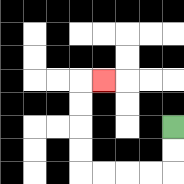{'start': '[7, 5]', 'end': '[4, 3]', 'path_directions': 'D,D,L,L,L,L,U,U,U,U,R', 'path_coordinates': '[[7, 5], [7, 6], [7, 7], [6, 7], [5, 7], [4, 7], [3, 7], [3, 6], [3, 5], [3, 4], [3, 3], [4, 3]]'}